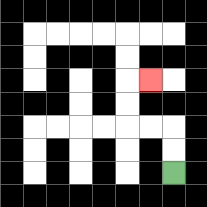{'start': '[7, 7]', 'end': '[6, 3]', 'path_directions': 'U,U,L,L,U,U,R', 'path_coordinates': '[[7, 7], [7, 6], [7, 5], [6, 5], [5, 5], [5, 4], [5, 3], [6, 3]]'}